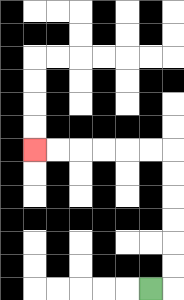{'start': '[6, 12]', 'end': '[1, 6]', 'path_directions': 'R,U,U,U,U,U,U,L,L,L,L,L,L', 'path_coordinates': '[[6, 12], [7, 12], [7, 11], [7, 10], [7, 9], [7, 8], [7, 7], [7, 6], [6, 6], [5, 6], [4, 6], [3, 6], [2, 6], [1, 6]]'}